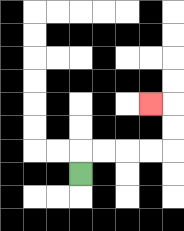{'start': '[3, 7]', 'end': '[6, 4]', 'path_directions': 'U,R,R,R,R,U,U,L', 'path_coordinates': '[[3, 7], [3, 6], [4, 6], [5, 6], [6, 6], [7, 6], [7, 5], [7, 4], [6, 4]]'}